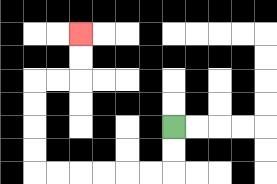{'start': '[7, 5]', 'end': '[3, 1]', 'path_directions': 'D,D,L,L,L,L,L,L,U,U,U,U,R,R,U,U', 'path_coordinates': '[[7, 5], [7, 6], [7, 7], [6, 7], [5, 7], [4, 7], [3, 7], [2, 7], [1, 7], [1, 6], [1, 5], [1, 4], [1, 3], [2, 3], [3, 3], [3, 2], [3, 1]]'}